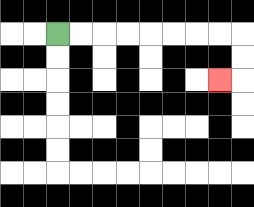{'start': '[2, 1]', 'end': '[9, 3]', 'path_directions': 'R,R,R,R,R,R,R,R,D,D,L', 'path_coordinates': '[[2, 1], [3, 1], [4, 1], [5, 1], [6, 1], [7, 1], [8, 1], [9, 1], [10, 1], [10, 2], [10, 3], [9, 3]]'}